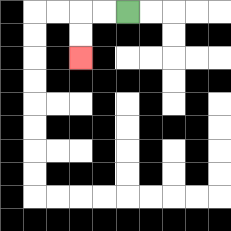{'start': '[5, 0]', 'end': '[3, 2]', 'path_directions': 'L,L,D,D', 'path_coordinates': '[[5, 0], [4, 0], [3, 0], [3, 1], [3, 2]]'}